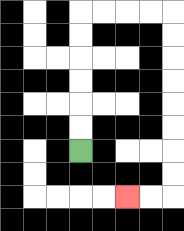{'start': '[3, 6]', 'end': '[5, 8]', 'path_directions': 'U,U,U,U,U,U,R,R,R,R,D,D,D,D,D,D,D,D,L,L', 'path_coordinates': '[[3, 6], [3, 5], [3, 4], [3, 3], [3, 2], [3, 1], [3, 0], [4, 0], [5, 0], [6, 0], [7, 0], [7, 1], [7, 2], [7, 3], [7, 4], [7, 5], [7, 6], [7, 7], [7, 8], [6, 8], [5, 8]]'}